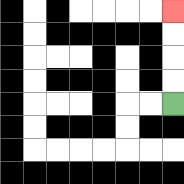{'start': '[7, 4]', 'end': '[7, 0]', 'path_directions': 'U,U,U,U', 'path_coordinates': '[[7, 4], [7, 3], [7, 2], [7, 1], [7, 0]]'}